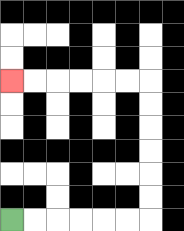{'start': '[0, 9]', 'end': '[0, 3]', 'path_directions': 'R,R,R,R,R,R,U,U,U,U,U,U,L,L,L,L,L,L', 'path_coordinates': '[[0, 9], [1, 9], [2, 9], [3, 9], [4, 9], [5, 9], [6, 9], [6, 8], [6, 7], [6, 6], [6, 5], [6, 4], [6, 3], [5, 3], [4, 3], [3, 3], [2, 3], [1, 3], [0, 3]]'}